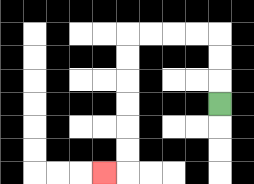{'start': '[9, 4]', 'end': '[4, 7]', 'path_directions': 'U,U,U,L,L,L,L,D,D,D,D,D,D,L', 'path_coordinates': '[[9, 4], [9, 3], [9, 2], [9, 1], [8, 1], [7, 1], [6, 1], [5, 1], [5, 2], [5, 3], [5, 4], [5, 5], [5, 6], [5, 7], [4, 7]]'}